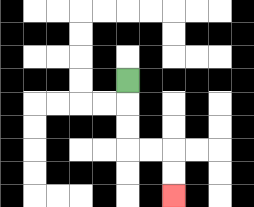{'start': '[5, 3]', 'end': '[7, 8]', 'path_directions': 'D,D,D,R,R,D,D', 'path_coordinates': '[[5, 3], [5, 4], [5, 5], [5, 6], [6, 6], [7, 6], [7, 7], [7, 8]]'}